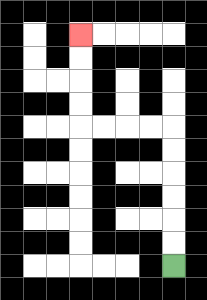{'start': '[7, 11]', 'end': '[3, 1]', 'path_directions': 'U,U,U,U,U,U,L,L,L,L,U,U,U,U', 'path_coordinates': '[[7, 11], [7, 10], [7, 9], [7, 8], [7, 7], [7, 6], [7, 5], [6, 5], [5, 5], [4, 5], [3, 5], [3, 4], [3, 3], [3, 2], [3, 1]]'}